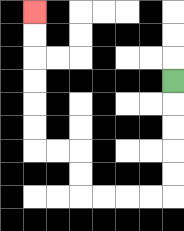{'start': '[7, 3]', 'end': '[1, 0]', 'path_directions': 'D,D,D,D,D,L,L,L,L,U,U,L,L,U,U,U,U,U,U', 'path_coordinates': '[[7, 3], [7, 4], [7, 5], [7, 6], [7, 7], [7, 8], [6, 8], [5, 8], [4, 8], [3, 8], [3, 7], [3, 6], [2, 6], [1, 6], [1, 5], [1, 4], [1, 3], [1, 2], [1, 1], [1, 0]]'}